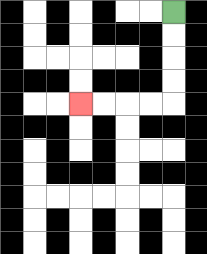{'start': '[7, 0]', 'end': '[3, 4]', 'path_directions': 'D,D,D,D,L,L,L,L', 'path_coordinates': '[[7, 0], [7, 1], [7, 2], [7, 3], [7, 4], [6, 4], [5, 4], [4, 4], [3, 4]]'}